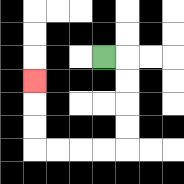{'start': '[4, 2]', 'end': '[1, 3]', 'path_directions': 'R,D,D,D,D,L,L,L,L,U,U,U', 'path_coordinates': '[[4, 2], [5, 2], [5, 3], [5, 4], [5, 5], [5, 6], [4, 6], [3, 6], [2, 6], [1, 6], [1, 5], [1, 4], [1, 3]]'}